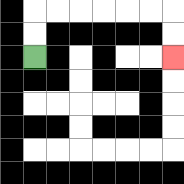{'start': '[1, 2]', 'end': '[7, 2]', 'path_directions': 'U,U,R,R,R,R,R,R,D,D', 'path_coordinates': '[[1, 2], [1, 1], [1, 0], [2, 0], [3, 0], [4, 0], [5, 0], [6, 0], [7, 0], [7, 1], [7, 2]]'}